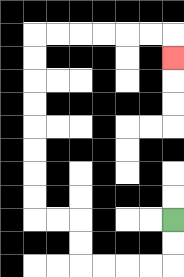{'start': '[7, 9]', 'end': '[7, 2]', 'path_directions': 'D,D,L,L,L,L,U,U,L,L,U,U,U,U,U,U,U,U,R,R,R,R,R,R,D', 'path_coordinates': '[[7, 9], [7, 10], [7, 11], [6, 11], [5, 11], [4, 11], [3, 11], [3, 10], [3, 9], [2, 9], [1, 9], [1, 8], [1, 7], [1, 6], [1, 5], [1, 4], [1, 3], [1, 2], [1, 1], [2, 1], [3, 1], [4, 1], [5, 1], [6, 1], [7, 1], [7, 2]]'}